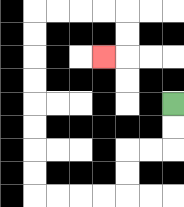{'start': '[7, 4]', 'end': '[4, 2]', 'path_directions': 'D,D,L,L,D,D,L,L,L,L,U,U,U,U,U,U,U,U,R,R,R,R,D,D,L', 'path_coordinates': '[[7, 4], [7, 5], [7, 6], [6, 6], [5, 6], [5, 7], [5, 8], [4, 8], [3, 8], [2, 8], [1, 8], [1, 7], [1, 6], [1, 5], [1, 4], [1, 3], [1, 2], [1, 1], [1, 0], [2, 0], [3, 0], [4, 0], [5, 0], [5, 1], [5, 2], [4, 2]]'}